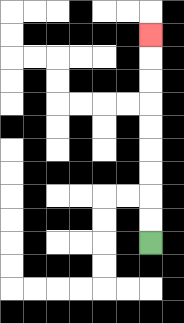{'start': '[6, 10]', 'end': '[6, 1]', 'path_directions': 'U,U,U,U,U,U,U,U,U', 'path_coordinates': '[[6, 10], [6, 9], [6, 8], [6, 7], [6, 6], [6, 5], [6, 4], [6, 3], [6, 2], [6, 1]]'}